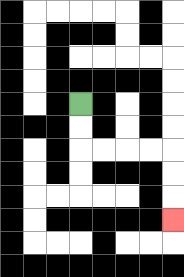{'start': '[3, 4]', 'end': '[7, 9]', 'path_directions': 'D,D,R,R,R,R,D,D,D', 'path_coordinates': '[[3, 4], [3, 5], [3, 6], [4, 6], [5, 6], [6, 6], [7, 6], [7, 7], [7, 8], [7, 9]]'}